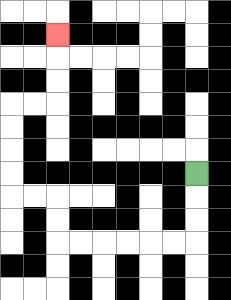{'start': '[8, 7]', 'end': '[2, 1]', 'path_directions': 'D,D,D,L,L,L,L,L,L,U,U,L,L,U,U,U,U,R,R,U,U,U', 'path_coordinates': '[[8, 7], [8, 8], [8, 9], [8, 10], [7, 10], [6, 10], [5, 10], [4, 10], [3, 10], [2, 10], [2, 9], [2, 8], [1, 8], [0, 8], [0, 7], [0, 6], [0, 5], [0, 4], [1, 4], [2, 4], [2, 3], [2, 2], [2, 1]]'}